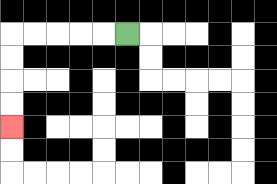{'start': '[5, 1]', 'end': '[0, 5]', 'path_directions': 'L,L,L,L,L,D,D,D,D', 'path_coordinates': '[[5, 1], [4, 1], [3, 1], [2, 1], [1, 1], [0, 1], [0, 2], [0, 3], [0, 4], [0, 5]]'}